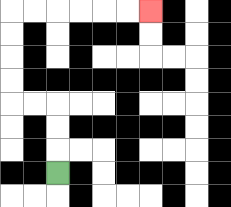{'start': '[2, 7]', 'end': '[6, 0]', 'path_directions': 'U,U,U,L,L,U,U,U,U,R,R,R,R,R,R', 'path_coordinates': '[[2, 7], [2, 6], [2, 5], [2, 4], [1, 4], [0, 4], [0, 3], [0, 2], [0, 1], [0, 0], [1, 0], [2, 0], [3, 0], [4, 0], [5, 0], [6, 0]]'}